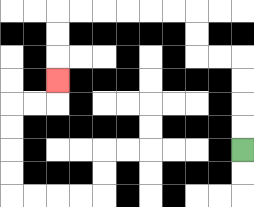{'start': '[10, 6]', 'end': '[2, 3]', 'path_directions': 'U,U,U,U,L,L,U,U,L,L,L,L,L,L,D,D,D', 'path_coordinates': '[[10, 6], [10, 5], [10, 4], [10, 3], [10, 2], [9, 2], [8, 2], [8, 1], [8, 0], [7, 0], [6, 0], [5, 0], [4, 0], [3, 0], [2, 0], [2, 1], [2, 2], [2, 3]]'}